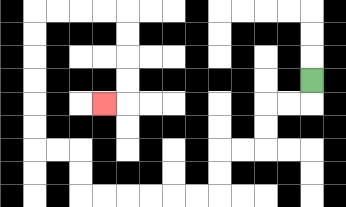{'start': '[13, 3]', 'end': '[4, 4]', 'path_directions': 'D,L,L,D,D,L,L,D,D,L,L,L,L,L,L,U,U,L,L,U,U,U,U,U,U,R,R,R,R,D,D,D,D,L', 'path_coordinates': '[[13, 3], [13, 4], [12, 4], [11, 4], [11, 5], [11, 6], [10, 6], [9, 6], [9, 7], [9, 8], [8, 8], [7, 8], [6, 8], [5, 8], [4, 8], [3, 8], [3, 7], [3, 6], [2, 6], [1, 6], [1, 5], [1, 4], [1, 3], [1, 2], [1, 1], [1, 0], [2, 0], [3, 0], [4, 0], [5, 0], [5, 1], [5, 2], [5, 3], [5, 4], [4, 4]]'}